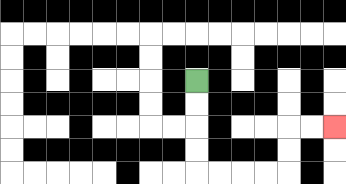{'start': '[8, 3]', 'end': '[14, 5]', 'path_directions': 'D,D,D,D,R,R,R,R,U,U,R,R', 'path_coordinates': '[[8, 3], [8, 4], [8, 5], [8, 6], [8, 7], [9, 7], [10, 7], [11, 7], [12, 7], [12, 6], [12, 5], [13, 5], [14, 5]]'}